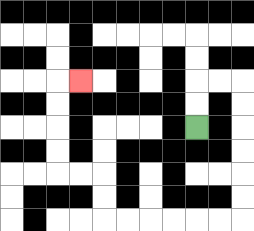{'start': '[8, 5]', 'end': '[3, 3]', 'path_directions': 'U,U,R,R,D,D,D,D,D,D,L,L,L,L,L,L,U,U,L,L,U,U,U,U,R', 'path_coordinates': '[[8, 5], [8, 4], [8, 3], [9, 3], [10, 3], [10, 4], [10, 5], [10, 6], [10, 7], [10, 8], [10, 9], [9, 9], [8, 9], [7, 9], [6, 9], [5, 9], [4, 9], [4, 8], [4, 7], [3, 7], [2, 7], [2, 6], [2, 5], [2, 4], [2, 3], [3, 3]]'}